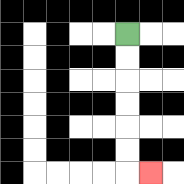{'start': '[5, 1]', 'end': '[6, 7]', 'path_directions': 'D,D,D,D,D,D,R', 'path_coordinates': '[[5, 1], [5, 2], [5, 3], [5, 4], [5, 5], [5, 6], [5, 7], [6, 7]]'}